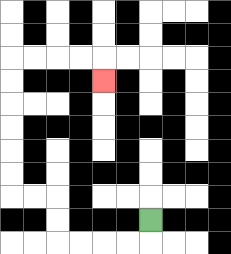{'start': '[6, 9]', 'end': '[4, 3]', 'path_directions': 'D,L,L,L,L,U,U,L,L,U,U,U,U,U,U,R,R,R,R,D', 'path_coordinates': '[[6, 9], [6, 10], [5, 10], [4, 10], [3, 10], [2, 10], [2, 9], [2, 8], [1, 8], [0, 8], [0, 7], [0, 6], [0, 5], [0, 4], [0, 3], [0, 2], [1, 2], [2, 2], [3, 2], [4, 2], [4, 3]]'}